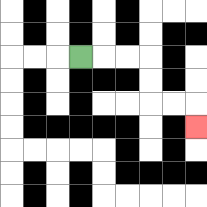{'start': '[3, 2]', 'end': '[8, 5]', 'path_directions': 'R,R,R,D,D,R,R,D', 'path_coordinates': '[[3, 2], [4, 2], [5, 2], [6, 2], [6, 3], [6, 4], [7, 4], [8, 4], [8, 5]]'}